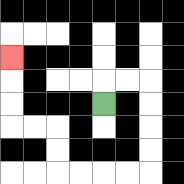{'start': '[4, 4]', 'end': '[0, 2]', 'path_directions': 'U,R,R,D,D,D,D,L,L,L,L,U,U,L,L,U,U,U', 'path_coordinates': '[[4, 4], [4, 3], [5, 3], [6, 3], [6, 4], [6, 5], [6, 6], [6, 7], [5, 7], [4, 7], [3, 7], [2, 7], [2, 6], [2, 5], [1, 5], [0, 5], [0, 4], [0, 3], [0, 2]]'}